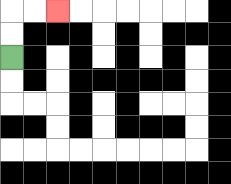{'start': '[0, 2]', 'end': '[2, 0]', 'path_directions': 'U,U,R,R', 'path_coordinates': '[[0, 2], [0, 1], [0, 0], [1, 0], [2, 0]]'}